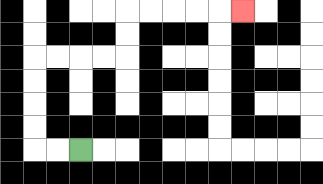{'start': '[3, 6]', 'end': '[10, 0]', 'path_directions': 'L,L,U,U,U,U,R,R,R,R,U,U,R,R,R,R,R', 'path_coordinates': '[[3, 6], [2, 6], [1, 6], [1, 5], [1, 4], [1, 3], [1, 2], [2, 2], [3, 2], [4, 2], [5, 2], [5, 1], [5, 0], [6, 0], [7, 0], [8, 0], [9, 0], [10, 0]]'}